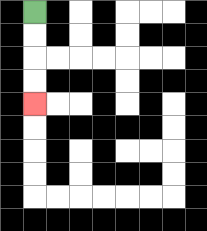{'start': '[1, 0]', 'end': '[1, 4]', 'path_directions': 'D,D,D,D', 'path_coordinates': '[[1, 0], [1, 1], [1, 2], [1, 3], [1, 4]]'}